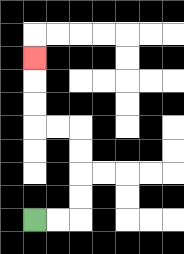{'start': '[1, 9]', 'end': '[1, 2]', 'path_directions': 'R,R,U,U,U,U,L,L,U,U,U', 'path_coordinates': '[[1, 9], [2, 9], [3, 9], [3, 8], [3, 7], [3, 6], [3, 5], [2, 5], [1, 5], [1, 4], [1, 3], [1, 2]]'}